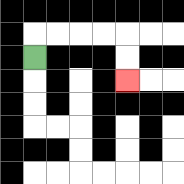{'start': '[1, 2]', 'end': '[5, 3]', 'path_directions': 'U,R,R,R,R,D,D', 'path_coordinates': '[[1, 2], [1, 1], [2, 1], [3, 1], [4, 1], [5, 1], [5, 2], [5, 3]]'}